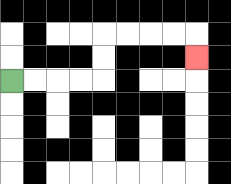{'start': '[0, 3]', 'end': '[8, 2]', 'path_directions': 'R,R,R,R,U,U,R,R,R,R,D', 'path_coordinates': '[[0, 3], [1, 3], [2, 3], [3, 3], [4, 3], [4, 2], [4, 1], [5, 1], [6, 1], [7, 1], [8, 1], [8, 2]]'}